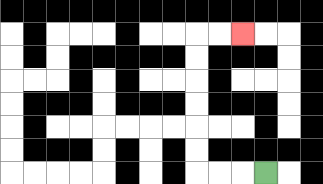{'start': '[11, 7]', 'end': '[10, 1]', 'path_directions': 'L,L,L,U,U,U,U,U,U,R,R', 'path_coordinates': '[[11, 7], [10, 7], [9, 7], [8, 7], [8, 6], [8, 5], [8, 4], [8, 3], [8, 2], [8, 1], [9, 1], [10, 1]]'}